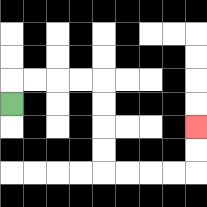{'start': '[0, 4]', 'end': '[8, 5]', 'path_directions': 'U,R,R,R,R,D,D,D,D,R,R,R,R,U,U', 'path_coordinates': '[[0, 4], [0, 3], [1, 3], [2, 3], [3, 3], [4, 3], [4, 4], [4, 5], [4, 6], [4, 7], [5, 7], [6, 7], [7, 7], [8, 7], [8, 6], [8, 5]]'}